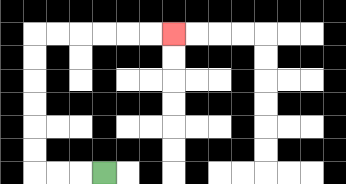{'start': '[4, 7]', 'end': '[7, 1]', 'path_directions': 'L,L,L,U,U,U,U,U,U,R,R,R,R,R,R', 'path_coordinates': '[[4, 7], [3, 7], [2, 7], [1, 7], [1, 6], [1, 5], [1, 4], [1, 3], [1, 2], [1, 1], [2, 1], [3, 1], [4, 1], [5, 1], [6, 1], [7, 1]]'}